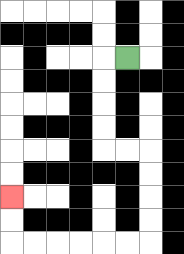{'start': '[5, 2]', 'end': '[0, 8]', 'path_directions': 'L,D,D,D,D,R,R,D,D,D,D,L,L,L,L,L,L,U,U', 'path_coordinates': '[[5, 2], [4, 2], [4, 3], [4, 4], [4, 5], [4, 6], [5, 6], [6, 6], [6, 7], [6, 8], [6, 9], [6, 10], [5, 10], [4, 10], [3, 10], [2, 10], [1, 10], [0, 10], [0, 9], [0, 8]]'}